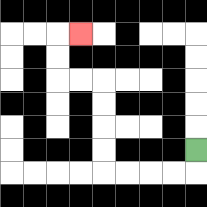{'start': '[8, 6]', 'end': '[3, 1]', 'path_directions': 'D,L,L,L,L,U,U,U,U,L,L,U,U,R', 'path_coordinates': '[[8, 6], [8, 7], [7, 7], [6, 7], [5, 7], [4, 7], [4, 6], [4, 5], [4, 4], [4, 3], [3, 3], [2, 3], [2, 2], [2, 1], [3, 1]]'}